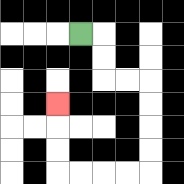{'start': '[3, 1]', 'end': '[2, 4]', 'path_directions': 'R,D,D,R,R,D,D,D,D,L,L,L,L,U,U,U', 'path_coordinates': '[[3, 1], [4, 1], [4, 2], [4, 3], [5, 3], [6, 3], [6, 4], [6, 5], [6, 6], [6, 7], [5, 7], [4, 7], [3, 7], [2, 7], [2, 6], [2, 5], [2, 4]]'}